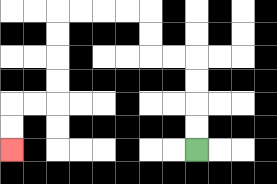{'start': '[8, 6]', 'end': '[0, 6]', 'path_directions': 'U,U,U,U,L,L,U,U,L,L,L,L,D,D,D,D,L,L,D,D', 'path_coordinates': '[[8, 6], [8, 5], [8, 4], [8, 3], [8, 2], [7, 2], [6, 2], [6, 1], [6, 0], [5, 0], [4, 0], [3, 0], [2, 0], [2, 1], [2, 2], [2, 3], [2, 4], [1, 4], [0, 4], [0, 5], [0, 6]]'}